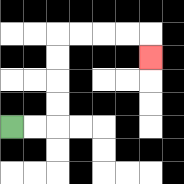{'start': '[0, 5]', 'end': '[6, 2]', 'path_directions': 'R,R,U,U,U,U,R,R,R,R,D', 'path_coordinates': '[[0, 5], [1, 5], [2, 5], [2, 4], [2, 3], [2, 2], [2, 1], [3, 1], [4, 1], [5, 1], [6, 1], [6, 2]]'}